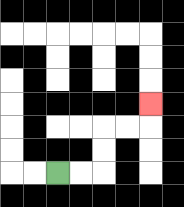{'start': '[2, 7]', 'end': '[6, 4]', 'path_directions': 'R,R,U,U,R,R,U', 'path_coordinates': '[[2, 7], [3, 7], [4, 7], [4, 6], [4, 5], [5, 5], [6, 5], [6, 4]]'}